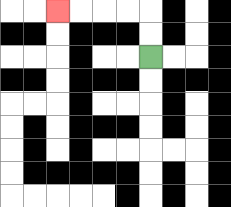{'start': '[6, 2]', 'end': '[2, 0]', 'path_directions': 'U,U,L,L,L,L', 'path_coordinates': '[[6, 2], [6, 1], [6, 0], [5, 0], [4, 0], [3, 0], [2, 0]]'}